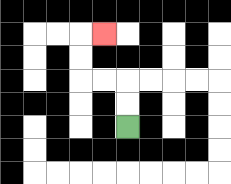{'start': '[5, 5]', 'end': '[4, 1]', 'path_directions': 'U,U,L,L,U,U,R', 'path_coordinates': '[[5, 5], [5, 4], [5, 3], [4, 3], [3, 3], [3, 2], [3, 1], [4, 1]]'}